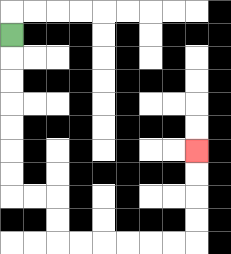{'start': '[0, 1]', 'end': '[8, 6]', 'path_directions': 'D,D,D,D,D,D,D,R,R,D,D,R,R,R,R,R,R,U,U,U,U', 'path_coordinates': '[[0, 1], [0, 2], [0, 3], [0, 4], [0, 5], [0, 6], [0, 7], [0, 8], [1, 8], [2, 8], [2, 9], [2, 10], [3, 10], [4, 10], [5, 10], [6, 10], [7, 10], [8, 10], [8, 9], [8, 8], [8, 7], [8, 6]]'}